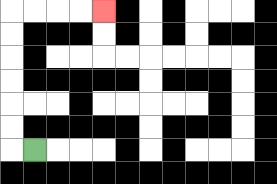{'start': '[1, 6]', 'end': '[4, 0]', 'path_directions': 'L,U,U,U,U,U,U,R,R,R,R', 'path_coordinates': '[[1, 6], [0, 6], [0, 5], [0, 4], [0, 3], [0, 2], [0, 1], [0, 0], [1, 0], [2, 0], [3, 0], [4, 0]]'}